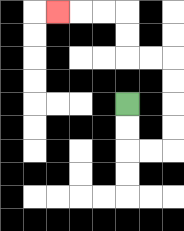{'start': '[5, 4]', 'end': '[2, 0]', 'path_directions': 'D,D,R,R,U,U,U,U,L,L,U,U,L,L,L', 'path_coordinates': '[[5, 4], [5, 5], [5, 6], [6, 6], [7, 6], [7, 5], [7, 4], [7, 3], [7, 2], [6, 2], [5, 2], [5, 1], [5, 0], [4, 0], [3, 0], [2, 0]]'}